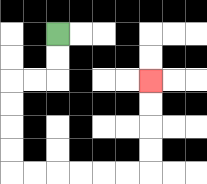{'start': '[2, 1]', 'end': '[6, 3]', 'path_directions': 'D,D,L,L,D,D,D,D,R,R,R,R,R,R,U,U,U,U', 'path_coordinates': '[[2, 1], [2, 2], [2, 3], [1, 3], [0, 3], [0, 4], [0, 5], [0, 6], [0, 7], [1, 7], [2, 7], [3, 7], [4, 7], [5, 7], [6, 7], [6, 6], [6, 5], [6, 4], [6, 3]]'}